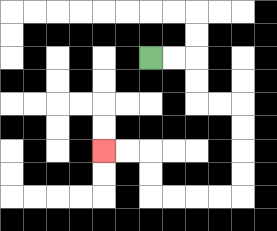{'start': '[6, 2]', 'end': '[4, 6]', 'path_directions': 'R,R,D,D,R,R,D,D,D,D,L,L,L,L,U,U,L,L', 'path_coordinates': '[[6, 2], [7, 2], [8, 2], [8, 3], [8, 4], [9, 4], [10, 4], [10, 5], [10, 6], [10, 7], [10, 8], [9, 8], [8, 8], [7, 8], [6, 8], [6, 7], [6, 6], [5, 6], [4, 6]]'}